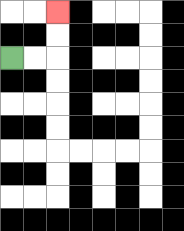{'start': '[0, 2]', 'end': '[2, 0]', 'path_directions': 'R,R,U,U', 'path_coordinates': '[[0, 2], [1, 2], [2, 2], [2, 1], [2, 0]]'}